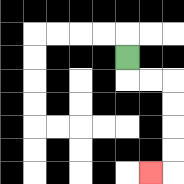{'start': '[5, 2]', 'end': '[6, 7]', 'path_directions': 'D,R,R,D,D,D,D,L', 'path_coordinates': '[[5, 2], [5, 3], [6, 3], [7, 3], [7, 4], [7, 5], [7, 6], [7, 7], [6, 7]]'}